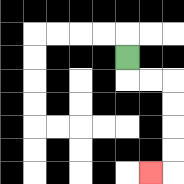{'start': '[5, 2]', 'end': '[6, 7]', 'path_directions': 'D,R,R,D,D,D,D,L', 'path_coordinates': '[[5, 2], [5, 3], [6, 3], [7, 3], [7, 4], [7, 5], [7, 6], [7, 7], [6, 7]]'}